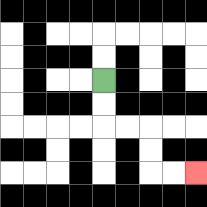{'start': '[4, 3]', 'end': '[8, 7]', 'path_directions': 'D,D,R,R,D,D,R,R', 'path_coordinates': '[[4, 3], [4, 4], [4, 5], [5, 5], [6, 5], [6, 6], [6, 7], [7, 7], [8, 7]]'}